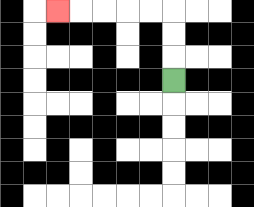{'start': '[7, 3]', 'end': '[2, 0]', 'path_directions': 'U,U,U,L,L,L,L,L', 'path_coordinates': '[[7, 3], [7, 2], [7, 1], [7, 0], [6, 0], [5, 0], [4, 0], [3, 0], [2, 0]]'}